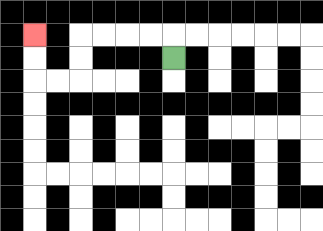{'start': '[7, 2]', 'end': '[1, 1]', 'path_directions': 'U,L,L,L,L,D,D,L,L,U,U', 'path_coordinates': '[[7, 2], [7, 1], [6, 1], [5, 1], [4, 1], [3, 1], [3, 2], [3, 3], [2, 3], [1, 3], [1, 2], [1, 1]]'}